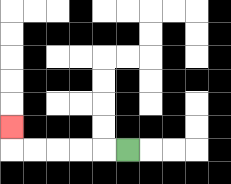{'start': '[5, 6]', 'end': '[0, 5]', 'path_directions': 'L,L,L,L,L,U', 'path_coordinates': '[[5, 6], [4, 6], [3, 6], [2, 6], [1, 6], [0, 6], [0, 5]]'}